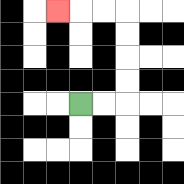{'start': '[3, 4]', 'end': '[2, 0]', 'path_directions': 'R,R,U,U,U,U,L,L,L', 'path_coordinates': '[[3, 4], [4, 4], [5, 4], [5, 3], [5, 2], [5, 1], [5, 0], [4, 0], [3, 0], [2, 0]]'}